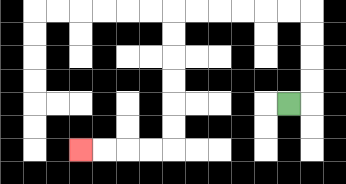{'start': '[12, 4]', 'end': '[3, 6]', 'path_directions': 'R,U,U,U,U,L,L,L,L,L,L,D,D,D,D,D,D,L,L,L,L', 'path_coordinates': '[[12, 4], [13, 4], [13, 3], [13, 2], [13, 1], [13, 0], [12, 0], [11, 0], [10, 0], [9, 0], [8, 0], [7, 0], [7, 1], [7, 2], [7, 3], [7, 4], [7, 5], [7, 6], [6, 6], [5, 6], [4, 6], [3, 6]]'}